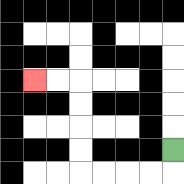{'start': '[7, 6]', 'end': '[1, 3]', 'path_directions': 'D,L,L,L,L,U,U,U,U,L,L', 'path_coordinates': '[[7, 6], [7, 7], [6, 7], [5, 7], [4, 7], [3, 7], [3, 6], [3, 5], [3, 4], [3, 3], [2, 3], [1, 3]]'}